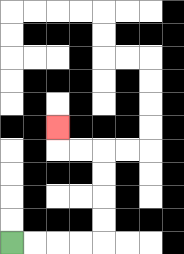{'start': '[0, 10]', 'end': '[2, 5]', 'path_directions': 'R,R,R,R,U,U,U,U,L,L,U', 'path_coordinates': '[[0, 10], [1, 10], [2, 10], [3, 10], [4, 10], [4, 9], [4, 8], [4, 7], [4, 6], [3, 6], [2, 6], [2, 5]]'}